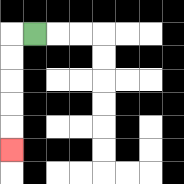{'start': '[1, 1]', 'end': '[0, 6]', 'path_directions': 'L,D,D,D,D,D', 'path_coordinates': '[[1, 1], [0, 1], [0, 2], [0, 3], [0, 4], [0, 5], [0, 6]]'}